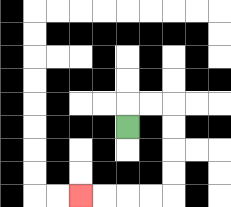{'start': '[5, 5]', 'end': '[3, 8]', 'path_directions': 'U,R,R,D,D,D,D,L,L,L,L', 'path_coordinates': '[[5, 5], [5, 4], [6, 4], [7, 4], [7, 5], [7, 6], [7, 7], [7, 8], [6, 8], [5, 8], [4, 8], [3, 8]]'}